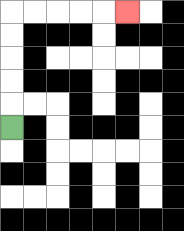{'start': '[0, 5]', 'end': '[5, 0]', 'path_directions': 'U,U,U,U,U,R,R,R,R,R', 'path_coordinates': '[[0, 5], [0, 4], [0, 3], [0, 2], [0, 1], [0, 0], [1, 0], [2, 0], [3, 0], [4, 0], [5, 0]]'}